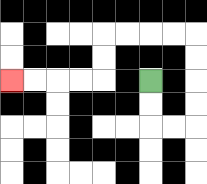{'start': '[6, 3]', 'end': '[0, 3]', 'path_directions': 'D,D,R,R,U,U,U,U,L,L,L,L,D,D,L,L,L,L', 'path_coordinates': '[[6, 3], [6, 4], [6, 5], [7, 5], [8, 5], [8, 4], [8, 3], [8, 2], [8, 1], [7, 1], [6, 1], [5, 1], [4, 1], [4, 2], [4, 3], [3, 3], [2, 3], [1, 3], [0, 3]]'}